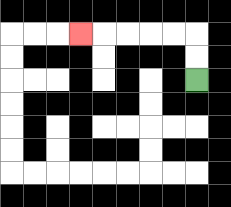{'start': '[8, 3]', 'end': '[3, 1]', 'path_directions': 'U,U,L,L,L,L,L', 'path_coordinates': '[[8, 3], [8, 2], [8, 1], [7, 1], [6, 1], [5, 1], [4, 1], [3, 1]]'}